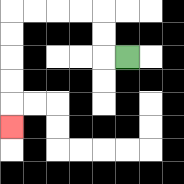{'start': '[5, 2]', 'end': '[0, 5]', 'path_directions': 'L,U,U,L,L,L,L,D,D,D,D,D', 'path_coordinates': '[[5, 2], [4, 2], [4, 1], [4, 0], [3, 0], [2, 0], [1, 0], [0, 0], [0, 1], [0, 2], [0, 3], [0, 4], [0, 5]]'}